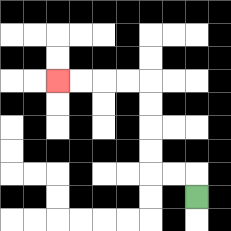{'start': '[8, 8]', 'end': '[2, 3]', 'path_directions': 'U,L,L,U,U,U,U,L,L,L,L', 'path_coordinates': '[[8, 8], [8, 7], [7, 7], [6, 7], [6, 6], [6, 5], [6, 4], [6, 3], [5, 3], [4, 3], [3, 3], [2, 3]]'}